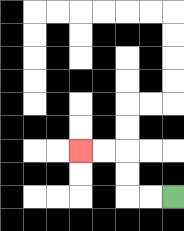{'start': '[7, 8]', 'end': '[3, 6]', 'path_directions': 'L,L,U,U,L,L', 'path_coordinates': '[[7, 8], [6, 8], [5, 8], [5, 7], [5, 6], [4, 6], [3, 6]]'}